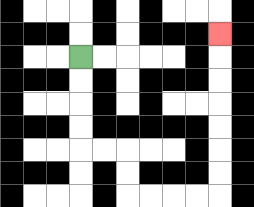{'start': '[3, 2]', 'end': '[9, 1]', 'path_directions': 'D,D,D,D,R,R,D,D,R,R,R,R,U,U,U,U,U,U,U', 'path_coordinates': '[[3, 2], [3, 3], [3, 4], [3, 5], [3, 6], [4, 6], [5, 6], [5, 7], [5, 8], [6, 8], [7, 8], [8, 8], [9, 8], [9, 7], [9, 6], [9, 5], [9, 4], [9, 3], [9, 2], [9, 1]]'}